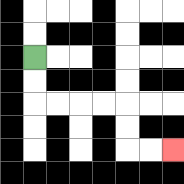{'start': '[1, 2]', 'end': '[7, 6]', 'path_directions': 'D,D,R,R,R,R,D,D,R,R', 'path_coordinates': '[[1, 2], [1, 3], [1, 4], [2, 4], [3, 4], [4, 4], [5, 4], [5, 5], [5, 6], [6, 6], [7, 6]]'}